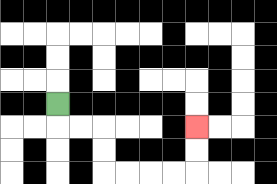{'start': '[2, 4]', 'end': '[8, 5]', 'path_directions': 'D,R,R,D,D,R,R,R,R,U,U', 'path_coordinates': '[[2, 4], [2, 5], [3, 5], [4, 5], [4, 6], [4, 7], [5, 7], [6, 7], [7, 7], [8, 7], [8, 6], [8, 5]]'}